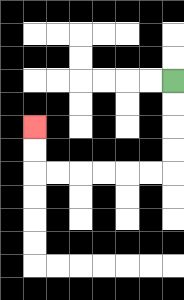{'start': '[7, 3]', 'end': '[1, 5]', 'path_directions': 'D,D,D,D,L,L,L,L,L,L,U,U', 'path_coordinates': '[[7, 3], [7, 4], [7, 5], [7, 6], [7, 7], [6, 7], [5, 7], [4, 7], [3, 7], [2, 7], [1, 7], [1, 6], [1, 5]]'}